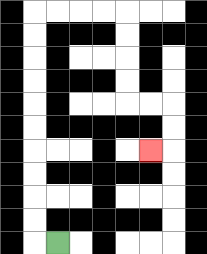{'start': '[2, 10]', 'end': '[6, 6]', 'path_directions': 'L,U,U,U,U,U,U,U,U,U,U,R,R,R,R,D,D,D,D,R,R,D,D,L', 'path_coordinates': '[[2, 10], [1, 10], [1, 9], [1, 8], [1, 7], [1, 6], [1, 5], [1, 4], [1, 3], [1, 2], [1, 1], [1, 0], [2, 0], [3, 0], [4, 0], [5, 0], [5, 1], [5, 2], [5, 3], [5, 4], [6, 4], [7, 4], [7, 5], [7, 6], [6, 6]]'}